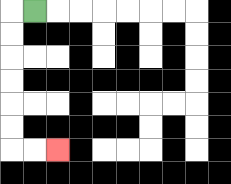{'start': '[1, 0]', 'end': '[2, 6]', 'path_directions': 'L,D,D,D,D,D,D,R,R', 'path_coordinates': '[[1, 0], [0, 0], [0, 1], [0, 2], [0, 3], [0, 4], [0, 5], [0, 6], [1, 6], [2, 6]]'}